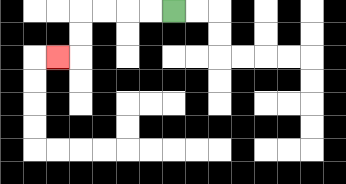{'start': '[7, 0]', 'end': '[2, 2]', 'path_directions': 'L,L,L,L,D,D,L', 'path_coordinates': '[[7, 0], [6, 0], [5, 0], [4, 0], [3, 0], [3, 1], [3, 2], [2, 2]]'}